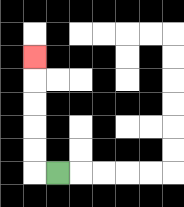{'start': '[2, 7]', 'end': '[1, 2]', 'path_directions': 'L,U,U,U,U,U', 'path_coordinates': '[[2, 7], [1, 7], [1, 6], [1, 5], [1, 4], [1, 3], [1, 2]]'}